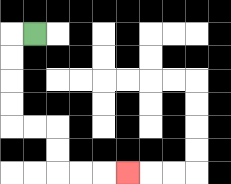{'start': '[1, 1]', 'end': '[5, 7]', 'path_directions': 'L,D,D,D,D,R,R,D,D,R,R,R', 'path_coordinates': '[[1, 1], [0, 1], [0, 2], [0, 3], [0, 4], [0, 5], [1, 5], [2, 5], [2, 6], [2, 7], [3, 7], [4, 7], [5, 7]]'}